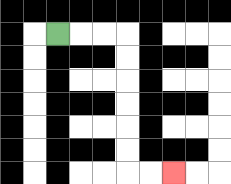{'start': '[2, 1]', 'end': '[7, 7]', 'path_directions': 'R,R,R,D,D,D,D,D,D,R,R', 'path_coordinates': '[[2, 1], [3, 1], [4, 1], [5, 1], [5, 2], [5, 3], [5, 4], [5, 5], [5, 6], [5, 7], [6, 7], [7, 7]]'}